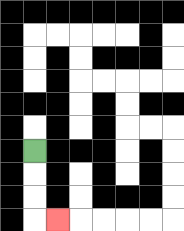{'start': '[1, 6]', 'end': '[2, 9]', 'path_directions': 'D,D,D,R', 'path_coordinates': '[[1, 6], [1, 7], [1, 8], [1, 9], [2, 9]]'}